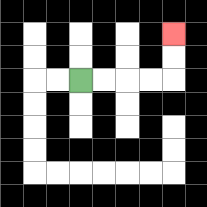{'start': '[3, 3]', 'end': '[7, 1]', 'path_directions': 'R,R,R,R,U,U', 'path_coordinates': '[[3, 3], [4, 3], [5, 3], [6, 3], [7, 3], [7, 2], [7, 1]]'}